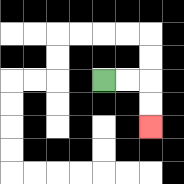{'start': '[4, 3]', 'end': '[6, 5]', 'path_directions': 'R,R,D,D', 'path_coordinates': '[[4, 3], [5, 3], [6, 3], [6, 4], [6, 5]]'}